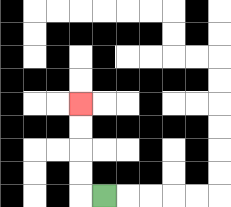{'start': '[4, 8]', 'end': '[3, 4]', 'path_directions': 'L,U,U,U,U', 'path_coordinates': '[[4, 8], [3, 8], [3, 7], [3, 6], [3, 5], [3, 4]]'}